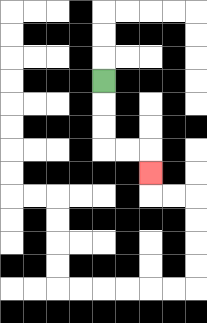{'start': '[4, 3]', 'end': '[6, 7]', 'path_directions': 'D,D,D,R,R,D', 'path_coordinates': '[[4, 3], [4, 4], [4, 5], [4, 6], [5, 6], [6, 6], [6, 7]]'}